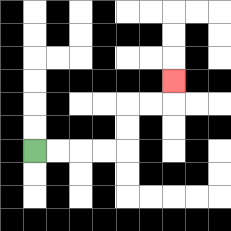{'start': '[1, 6]', 'end': '[7, 3]', 'path_directions': 'R,R,R,R,U,U,R,R,U', 'path_coordinates': '[[1, 6], [2, 6], [3, 6], [4, 6], [5, 6], [5, 5], [5, 4], [6, 4], [7, 4], [7, 3]]'}